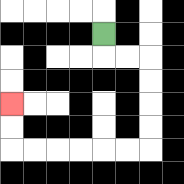{'start': '[4, 1]', 'end': '[0, 4]', 'path_directions': 'D,R,R,D,D,D,D,L,L,L,L,L,L,U,U', 'path_coordinates': '[[4, 1], [4, 2], [5, 2], [6, 2], [6, 3], [6, 4], [6, 5], [6, 6], [5, 6], [4, 6], [3, 6], [2, 6], [1, 6], [0, 6], [0, 5], [0, 4]]'}